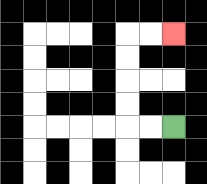{'start': '[7, 5]', 'end': '[7, 1]', 'path_directions': 'L,L,U,U,U,U,R,R', 'path_coordinates': '[[7, 5], [6, 5], [5, 5], [5, 4], [5, 3], [5, 2], [5, 1], [6, 1], [7, 1]]'}